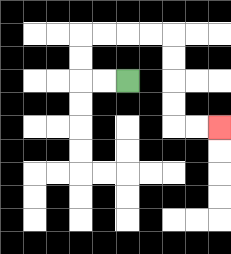{'start': '[5, 3]', 'end': '[9, 5]', 'path_directions': 'L,L,U,U,R,R,R,R,D,D,D,D,R,R', 'path_coordinates': '[[5, 3], [4, 3], [3, 3], [3, 2], [3, 1], [4, 1], [5, 1], [6, 1], [7, 1], [7, 2], [7, 3], [7, 4], [7, 5], [8, 5], [9, 5]]'}